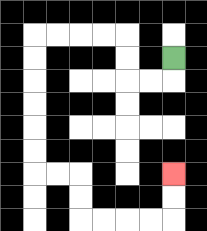{'start': '[7, 2]', 'end': '[7, 7]', 'path_directions': 'D,L,L,U,U,L,L,L,L,D,D,D,D,D,D,R,R,D,D,R,R,R,R,U,U', 'path_coordinates': '[[7, 2], [7, 3], [6, 3], [5, 3], [5, 2], [5, 1], [4, 1], [3, 1], [2, 1], [1, 1], [1, 2], [1, 3], [1, 4], [1, 5], [1, 6], [1, 7], [2, 7], [3, 7], [3, 8], [3, 9], [4, 9], [5, 9], [6, 9], [7, 9], [7, 8], [7, 7]]'}